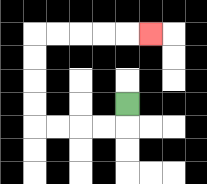{'start': '[5, 4]', 'end': '[6, 1]', 'path_directions': 'D,L,L,L,L,U,U,U,U,R,R,R,R,R', 'path_coordinates': '[[5, 4], [5, 5], [4, 5], [3, 5], [2, 5], [1, 5], [1, 4], [1, 3], [1, 2], [1, 1], [2, 1], [3, 1], [4, 1], [5, 1], [6, 1]]'}